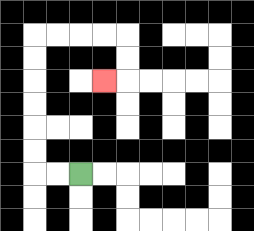{'start': '[3, 7]', 'end': '[4, 3]', 'path_directions': 'L,L,U,U,U,U,U,U,R,R,R,R,D,D,L', 'path_coordinates': '[[3, 7], [2, 7], [1, 7], [1, 6], [1, 5], [1, 4], [1, 3], [1, 2], [1, 1], [2, 1], [3, 1], [4, 1], [5, 1], [5, 2], [5, 3], [4, 3]]'}